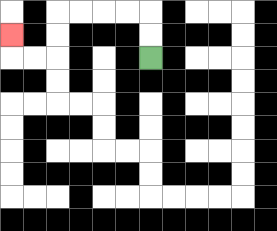{'start': '[6, 2]', 'end': '[0, 1]', 'path_directions': 'U,U,L,L,L,L,D,D,L,L,U', 'path_coordinates': '[[6, 2], [6, 1], [6, 0], [5, 0], [4, 0], [3, 0], [2, 0], [2, 1], [2, 2], [1, 2], [0, 2], [0, 1]]'}